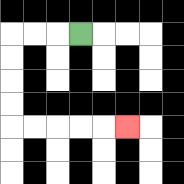{'start': '[3, 1]', 'end': '[5, 5]', 'path_directions': 'L,L,L,D,D,D,D,R,R,R,R,R', 'path_coordinates': '[[3, 1], [2, 1], [1, 1], [0, 1], [0, 2], [0, 3], [0, 4], [0, 5], [1, 5], [2, 5], [3, 5], [4, 5], [5, 5]]'}